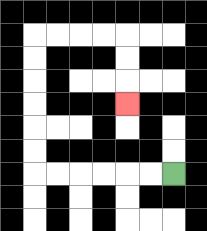{'start': '[7, 7]', 'end': '[5, 4]', 'path_directions': 'L,L,L,L,L,L,U,U,U,U,U,U,R,R,R,R,D,D,D', 'path_coordinates': '[[7, 7], [6, 7], [5, 7], [4, 7], [3, 7], [2, 7], [1, 7], [1, 6], [1, 5], [1, 4], [1, 3], [1, 2], [1, 1], [2, 1], [3, 1], [4, 1], [5, 1], [5, 2], [5, 3], [5, 4]]'}